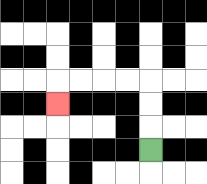{'start': '[6, 6]', 'end': '[2, 4]', 'path_directions': 'U,U,U,L,L,L,L,D', 'path_coordinates': '[[6, 6], [6, 5], [6, 4], [6, 3], [5, 3], [4, 3], [3, 3], [2, 3], [2, 4]]'}